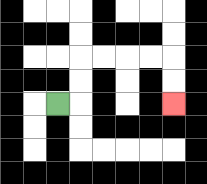{'start': '[2, 4]', 'end': '[7, 4]', 'path_directions': 'R,U,U,R,R,R,R,D,D', 'path_coordinates': '[[2, 4], [3, 4], [3, 3], [3, 2], [4, 2], [5, 2], [6, 2], [7, 2], [7, 3], [7, 4]]'}